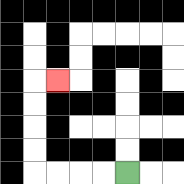{'start': '[5, 7]', 'end': '[2, 3]', 'path_directions': 'L,L,L,L,U,U,U,U,R', 'path_coordinates': '[[5, 7], [4, 7], [3, 7], [2, 7], [1, 7], [1, 6], [1, 5], [1, 4], [1, 3], [2, 3]]'}